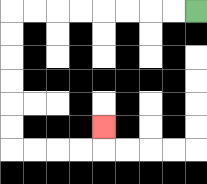{'start': '[8, 0]', 'end': '[4, 5]', 'path_directions': 'L,L,L,L,L,L,L,L,D,D,D,D,D,D,R,R,R,R,U', 'path_coordinates': '[[8, 0], [7, 0], [6, 0], [5, 0], [4, 0], [3, 0], [2, 0], [1, 0], [0, 0], [0, 1], [0, 2], [0, 3], [0, 4], [0, 5], [0, 6], [1, 6], [2, 6], [3, 6], [4, 6], [4, 5]]'}